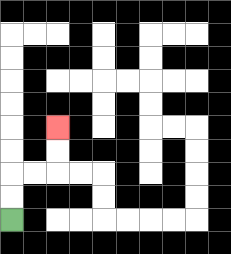{'start': '[0, 9]', 'end': '[2, 5]', 'path_directions': 'U,U,R,R,U,U', 'path_coordinates': '[[0, 9], [0, 8], [0, 7], [1, 7], [2, 7], [2, 6], [2, 5]]'}